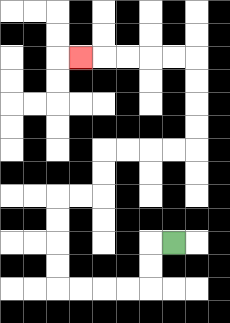{'start': '[7, 10]', 'end': '[3, 2]', 'path_directions': 'L,D,D,L,L,L,L,U,U,U,U,R,R,U,U,R,R,R,R,U,U,U,U,L,L,L,L,L', 'path_coordinates': '[[7, 10], [6, 10], [6, 11], [6, 12], [5, 12], [4, 12], [3, 12], [2, 12], [2, 11], [2, 10], [2, 9], [2, 8], [3, 8], [4, 8], [4, 7], [4, 6], [5, 6], [6, 6], [7, 6], [8, 6], [8, 5], [8, 4], [8, 3], [8, 2], [7, 2], [6, 2], [5, 2], [4, 2], [3, 2]]'}